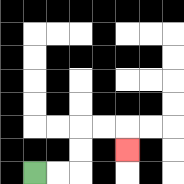{'start': '[1, 7]', 'end': '[5, 6]', 'path_directions': 'R,R,U,U,R,R,D', 'path_coordinates': '[[1, 7], [2, 7], [3, 7], [3, 6], [3, 5], [4, 5], [5, 5], [5, 6]]'}